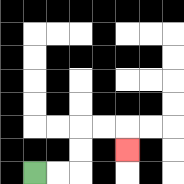{'start': '[1, 7]', 'end': '[5, 6]', 'path_directions': 'R,R,U,U,R,R,D', 'path_coordinates': '[[1, 7], [2, 7], [3, 7], [3, 6], [3, 5], [4, 5], [5, 5], [5, 6]]'}